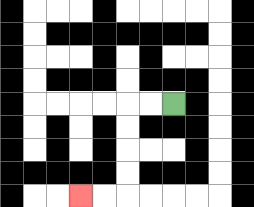{'start': '[7, 4]', 'end': '[3, 8]', 'path_directions': 'L,L,D,D,D,D,L,L', 'path_coordinates': '[[7, 4], [6, 4], [5, 4], [5, 5], [5, 6], [5, 7], [5, 8], [4, 8], [3, 8]]'}